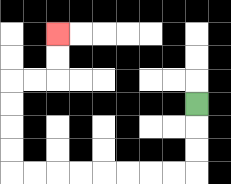{'start': '[8, 4]', 'end': '[2, 1]', 'path_directions': 'D,D,D,L,L,L,L,L,L,L,L,U,U,U,U,R,R,U,U', 'path_coordinates': '[[8, 4], [8, 5], [8, 6], [8, 7], [7, 7], [6, 7], [5, 7], [4, 7], [3, 7], [2, 7], [1, 7], [0, 7], [0, 6], [0, 5], [0, 4], [0, 3], [1, 3], [2, 3], [2, 2], [2, 1]]'}